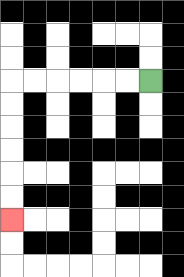{'start': '[6, 3]', 'end': '[0, 9]', 'path_directions': 'L,L,L,L,L,L,D,D,D,D,D,D', 'path_coordinates': '[[6, 3], [5, 3], [4, 3], [3, 3], [2, 3], [1, 3], [0, 3], [0, 4], [0, 5], [0, 6], [0, 7], [0, 8], [0, 9]]'}